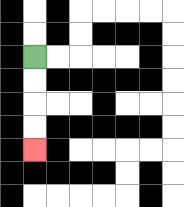{'start': '[1, 2]', 'end': '[1, 6]', 'path_directions': 'D,D,D,D', 'path_coordinates': '[[1, 2], [1, 3], [1, 4], [1, 5], [1, 6]]'}